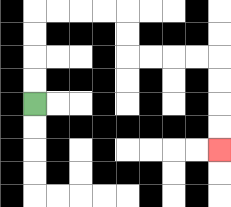{'start': '[1, 4]', 'end': '[9, 6]', 'path_directions': 'U,U,U,U,R,R,R,R,D,D,R,R,R,R,D,D,D,D', 'path_coordinates': '[[1, 4], [1, 3], [1, 2], [1, 1], [1, 0], [2, 0], [3, 0], [4, 0], [5, 0], [5, 1], [5, 2], [6, 2], [7, 2], [8, 2], [9, 2], [9, 3], [9, 4], [9, 5], [9, 6]]'}